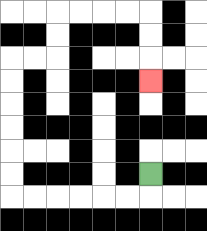{'start': '[6, 7]', 'end': '[6, 3]', 'path_directions': 'D,L,L,L,L,L,L,U,U,U,U,U,U,R,R,U,U,R,R,R,R,D,D,D', 'path_coordinates': '[[6, 7], [6, 8], [5, 8], [4, 8], [3, 8], [2, 8], [1, 8], [0, 8], [0, 7], [0, 6], [0, 5], [0, 4], [0, 3], [0, 2], [1, 2], [2, 2], [2, 1], [2, 0], [3, 0], [4, 0], [5, 0], [6, 0], [6, 1], [6, 2], [6, 3]]'}